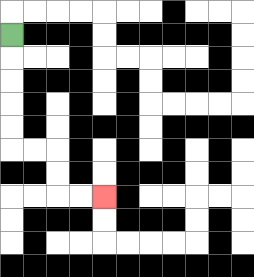{'start': '[0, 1]', 'end': '[4, 8]', 'path_directions': 'D,D,D,D,D,R,R,D,D,R,R', 'path_coordinates': '[[0, 1], [0, 2], [0, 3], [0, 4], [0, 5], [0, 6], [1, 6], [2, 6], [2, 7], [2, 8], [3, 8], [4, 8]]'}